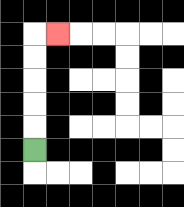{'start': '[1, 6]', 'end': '[2, 1]', 'path_directions': 'U,U,U,U,U,R', 'path_coordinates': '[[1, 6], [1, 5], [1, 4], [1, 3], [1, 2], [1, 1], [2, 1]]'}